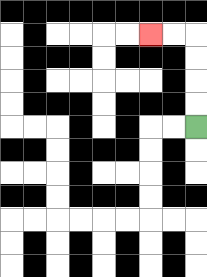{'start': '[8, 5]', 'end': '[6, 1]', 'path_directions': 'U,U,U,U,L,L', 'path_coordinates': '[[8, 5], [8, 4], [8, 3], [8, 2], [8, 1], [7, 1], [6, 1]]'}